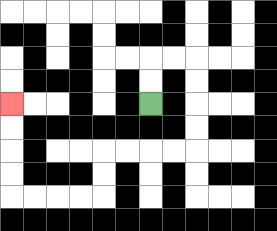{'start': '[6, 4]', 'end': '[0, 4]', 'path_directions': 'U,U,R,R,D,D,D,D,L,L,L,L,D,D,L,L,L,L,U,U,U,U', 'path_coordinates': '[[6, 4], [6, 3], [6, 2], [7, 2], [8, 2], [8, 3], [8, 4], [8, 5], [8, 6], [7, 6], [6, 6], [5, 6], [4, 6], [4, 7], [4, 8], [3, 8], [2, 8], [1, 8], [0, 8], [0, 7], [0, 6], [0, 5], [0, 4]]'}